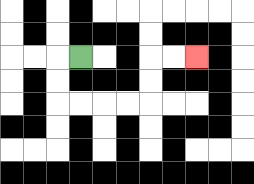{'start': '[3, 2]', 'end': '[8, 2]', 'path_directions': 'L,D,D,R,R,R,R,U,U,R,R', 'path_coordinates': '[[3, 2], [2, 2], [2, 3], [2, 4], [3, 4], [4, 4], [5, 4], [6, 4], [6, 3], [6, 2], [7, 2], [8, 2]]'}